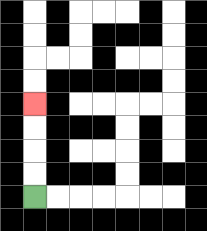{'start': '[1, 8]', 'end': '[1, 4]', 'path_directions': 'U,U,U,U', 'path_coordinates': '[[1, 8], [1, 7], [1, 6], [1, 5], [1, 4]]'}